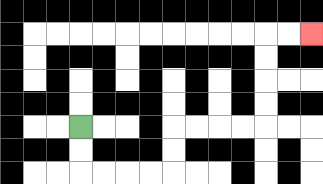{'start': '[3, 5]', 'end': '[13, 1]', 'path_directions': 'D,D,R,R,R,R,U,U,R,R,R,R,U,U,U,U,R,R', 'path_coordinates': '[[3, 5], [3, 6], [3, 7], [4, 7], [5, 7], [6, 7], [7, 7], [7, 6], [7, 5], [8, 5], [9, 5], [10, 5], [11, 5], [11, 4], [11, 3], [11, 2], [11, 1], [12, 1], [13, 1]]'}